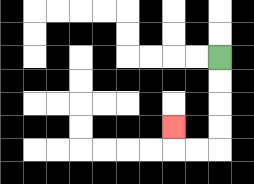{'start': '[9, 2]', 'end': '[7, 5]', 'path_directions': 'D,D,D,D,L,L,U', 'path_coordinates': '[[9, 2], [9, 3], [9, 4], [9, 5], [9, 6], [8, 6], [7, 6], [7, 5]]'}